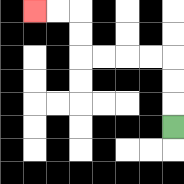{'start': '[7, 5]', 'end': '[1, 0]', 'path_directions': 'U,U,U,L,L,L,L,U,U,L,L', 'path_coordinates': '[[7, 5], [7, 4], [7, 3], [7, 2], [6, 2], [5, 2], [4, 2], [3, 2], [3, 1], [3, 0], [2, 0], [1, 0]]'}